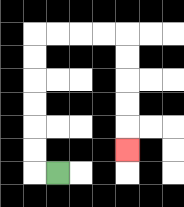{'start': '[2, 7]', 'end': '[5, 6]', 'path_directions': 'L,U,U,U,U,U,U,R,R,R,R,D,D,D,D,D', 'path_coordinates': '[[2, 7], [1, 7], [1, 6], [1, 5], [1, 4], [1, 3], [1, 2], [1, 1], [2, 1], [3, 1], [4, 1], [5, 1], [5, 2], [5, 3], [5, 4], [5, 5], [5, 6]]'}